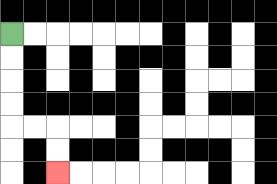{'start': '[0, 1]', 'end': '[2, 7]', 'path_directions': 'D,D,D,D,R,R,D,D', 'path_coordinates': '[[0, 1], [0, 2], [0, 3], [0, 4], [0, 5], [1, 5], [2, 5], [2, 6], [2, 7]]'}